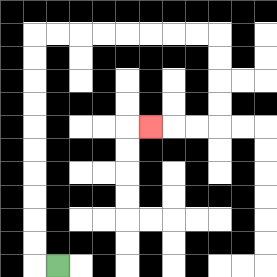{'start': '[2, 11]', 'end': '[6, 5]', 'path_directions': 'L,U,U,U,U,U,U,U,U,U,U,R,R,R,R,R,R,R,R,D,D,D,D,L,L,L', 'path_coordinates': '[[2, 11], [1, 11], [1, 10], [1, 9], [1, 8], [1, 7], [1, 6], [1, 5], [1, 4], [1, 3], [1, 2], [1, 1], [2, 1], [3, 1], [4, 1], [5, 1], [6, 1], [7, 1], [8, 1], [9, 1], [9, 2], [9, 3], [9, 4], [9, 5], [8, 5], [7, 5], [6, 5]]'}